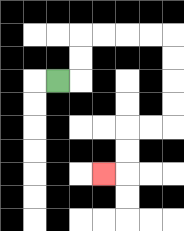{'start': '[2, 3]', 'end': '[4, 7]', 'path_directions': 'R,U,U,R,R,R,R,D,D,D,D,L,L,D,D,L', 'path_coordinates': '[[2, 3], [3, 3], [3, 2], [3, 1], [4, 1], [5, 1], [6, 1], [7, 1], [7, 2], [7, 3], [7, 4], [7, 5], [6, 5], [5, 5], [5, 6], [5, 7], [4, 7]]'}